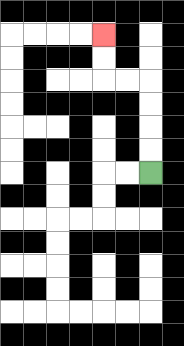{'start': '[6, 7]', 'end': '[4, 1]', 'path_directions': 'U,U,U,U,L,L,U,U', 'path_coordinates': '[[6, 7], [6, 6], [6, 5], [6, 4], [6, 3], [5, 3], [4, 3], [4, 2], [4, 1]]'}